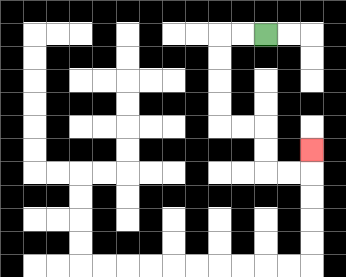{'start': '[11, 1]', 'end': '[13, 6]', 'path_directions': 'L,L,D,D,D,D,R,R,D,D,R,R,U', 'path_coordinates': '[[11, 1], [10, 1], [9, 1], [9, 2], [9, 3], [9, 4], [9, 5], [10, 5], [11, 5], [11, 6], [11, 7], [12, 7], [13, 7], [13, 6]]'}